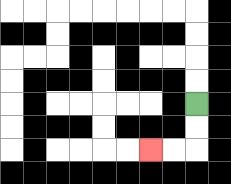{'start': '[8, 4]', 'end': '[6, 6]', 'path_directions': 'D,D,L,L', 'path_coordinates': '[[8, 4], [8, 5], [8, 6], [7, 6], [6, 6]]'}